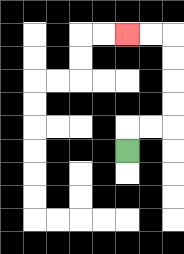{'start': '[5, 6]', 'end': '[5, 1]', 'path_directions': 'U,R,R,U,U,U,U,L,L', 'path_coordinates': '[[5, 6], [5, 5], [6, 5], [7, 5], [7, 4], [7, 3], [7, 2], [7, 1], [6, 1], [5, 1]]'}